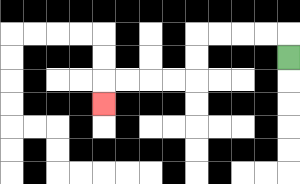{'start': '[12, 2]', 'end': '[4, 4]', 'path_directions': 'U,L,L,L,L,D,D,L,L,L,L,D', 'path_coordinates': '[[12, 2], [12, 1], [11, 1], [10, 1], [9, 1], [8, 1], [8, 2], [8, 3], [7, 3], [6, 3], [5, 3], [4, 3], [4, 4]]'}